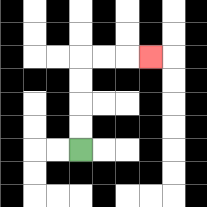{'start': '[3, 6]', 'end': '[6, 2]', 'path_directions': 'U,U,U,U,R,R,R', 'path_coordinates': '[[3, 6], [3, 5], [3, 4], [3, 3], [3, 2], [4, 2], [5, 2], [6, 2]]'}